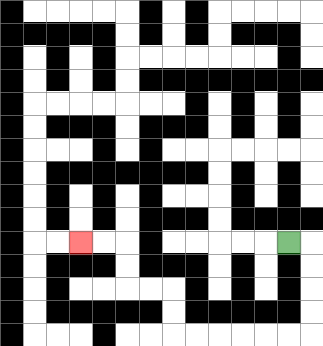{'start': '[12, 10]', 'end': '[3, 10]', 'path_directions': 'R,D,D,D,D,L,L,L,L,L,L,U,U,L,L,U,U,L,L', 'path_coordinates': '[[12, 10], [13, 10], [13, 11], [13, 12], [13, 13], [13, 14], [12, 14], [11, 14], [10, 14], [9, 14], [8, 14], [7, 14], [7, 13], [7, 12], [6, 12], [5, 12], [5, 11], [5, 10], [4, 10], [3, 10]]'}